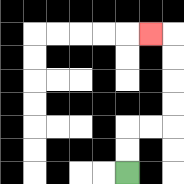{'start': '[5, 7]', 'end': '[6, 1]', 'path_directions': 'U,U,R,R,U,U,U,U,L', 'path_coordinates': '[[5, 7], [5, 6], [5, 5], [6, 5], [7, 5], [7, 4], [7, 3], [7, 2], [7, 1], [6, 1]]'}